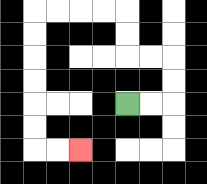{'start': '[5, 4]', 'end': '[3, 6]', 'path_directions': 'R,R,U,U,L,L,U,U,L,L,L,L,D,D,D,D,D,D,R,R', 'path_coordinates': '[[5, 4], [6, 4], [7, 4], [7, 3], [7, 2], [6, 2], [5, 2], [5, 1], [5, 0], [4, 0], [3, 0], [2, 0], [1, 0], [1, 1], [1, 2], [1, 3], [1, 4], [1, 5], [1, 6], [2, 6], [3, 6]]'}